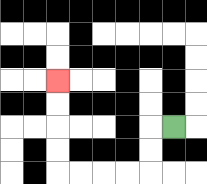{'start': '[7, 5]', 'end': '[2, 3]', 'path_directions': 'L,D,D,L,L,L,L,U,U,U,U', 'path_coordinates': '[[7, 5], [6, 5], [6, 6], [6, 7], [5, 7], [4, 7], [3, 7], [2, 7], [2, 6], [2, 5], [2, 4], [2, 3]]'}